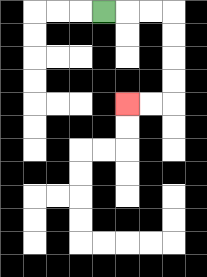{'start': '[4, 0]', 'end': '[5, 4]', 'path_directions': 'R,R,R,D,D,D,D,L,L', 'path_coordinates': '[[4, 0], [5, 0], [6, 0], [7, 0], [7, 1], [7, 2], [7, 3], [7, 4], [6, 4], [5, 4]]'}